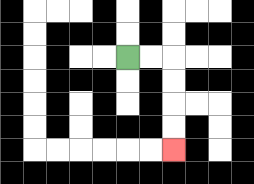{'start': '[5, 2]', 'end': '[7, 6]', 'path_directions': 'R,R,D,D,D,D', 'path_coordinates': '[[5, 2], [6, 2], [7, 2], [7, 3], [7, 4], [7, 5], [7, 6]]'}